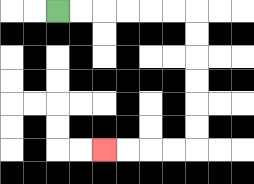{'start': '[2, 0]', 'end': '[4, 6]', 'path_directions': 'R,R,R,R,R,R,D,D,D,D,D,D,L,L,L,L', 'path_coordinates': '[[2, 0], [3, 0], [4, 0], [5, 0], [6, 0], [7, 0], [8, 0], [8, 1], [8, 2], [8, 3], [8, 4], [8, 5], [8, 6], [7, 6], [6, 6], [5, 6], [4, 6]]'}